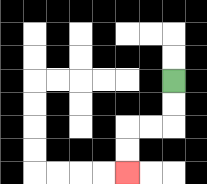{'start': '[7, 3]', 'end': '[5, 7]', 'path_directions': 'D,D,L,L,D,D', 'path_coordinates': '[[7, 3], [7, 4], [7, 5], [6, 5], [5, 5], [5, 6], [5, 7]]'}